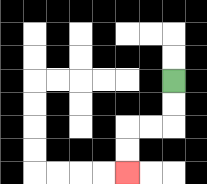{'start': '[7, 3]', 'end': '[5, 7]', 'path_directions': 'D,D,L,L,D,D', 'path_coordinates': '[[7, 3], [7, 4], [7, 5], [6, 5], [5, 5], [5, 6], [5, 7]]'}